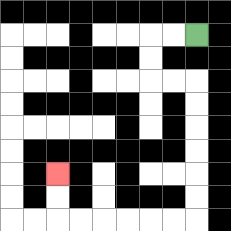{'start': '[8, 1]', 'end': '[2, 7]', 'path_directions': 'L,L,D,D,R,R,D,D,D,D,D,D,L,L,L,L,L,L,U,U', 'path_coordinates': '[[8, 1], [7, 1], [6, 1], [6, 2], [6, 3], [7, 3], [8, 3], [8, 4], [8, 5], [8, 6], [8, 7], [8, 8], [8, 9], [7, 9], [6, 9], [5, 9], [4, 9], [3, 9], [2, 9], [2, 8], [2, 7]]'}